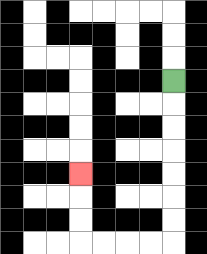{'start': '[7, 3]', 'end': '[3, 7]', 'path_directions': 'D,D,D,D,D,D,D,L,L,L,L,U,U,U', 'path_coordinates': '[[7, 3], [7, 4], [7, 5], [7, 6], [7, 7], [7, 8], [7, 9], [7, 10], [6, 10], [5, 10], [4, 10], [3, 10], [3, 9], [3, 8], [3, 7]]'}